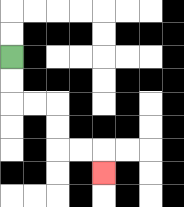{'start': '[0, 2]', 'end': '[4, 7]', 'path_directions': 'D,D,R,R,D,D,R,R,D', 'path_coordinates': '[[0, 2], [0, 3], [0, 4], [1, 4], [2, 4], [2, 5], [2, 6], [3, 6], [4, 6], [4, 7]]'}